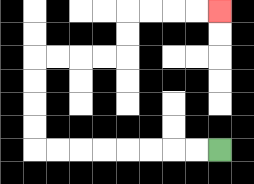{'start': '[9, 6]', 'end': '[9, 0]', 'path_directions': 'L,L,L,L,L,L,L,L,U,U,U,U,R,R,R,R,U,U,R,R,R,R', 'path_coordinates': '[[9, 6], [8, 6], [7, 6], [6, 6], [5, 6], [4, 6], [3, 6], [2, 6], [1, 6], [1, 5], [1, 4], [1, 3], [1, 2], [2, 2], [3, 2], [4, 2], [5, 2], [5, 1], [5, 0], [6, 0], [7, 0], [8, 0], [9, 0]]'}